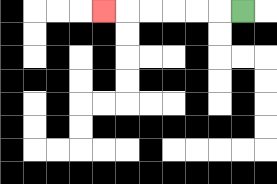{'start': '[10, 0]', 'end': '[4, 0]', 'path_directions': 'L,L,L,L,L,L', 'path_coordinates': '[[10, 0], [9, 0], [8, 0], [7, 0], [6, 0], [5, 0], [4, 0]]'}